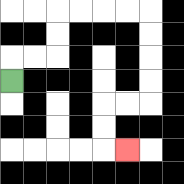{'start': '[0, 3]', 'end': '[5, 6]', 'path_directions': 'U,R,R,U,U,R,R,R,R,D,D,D,D,L,L,D,D,R', 'path_coordinates': '[[0, 3], [0, 2], [1, 2], [2, 2], [2, 1], [2, 0], [3, 0], [4, 0], [5, 0], [6, 0], [6, 1], [6, 2], [6, 3], [6, 4], [5, 4], [4, 4], [4, 5], [4, 6], [5, 6]]'}